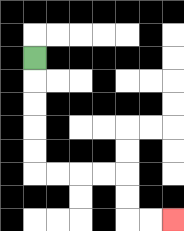{'start': '[1, 2]', 'end': '[7, 9]', 'path_directions': 'D,D,D,D,D,R,R,R,R,D,D,R,R', 'path_coordinates': '[[1, 2], [1, 3], [1, 4], [1, 5], [1, 6], [1, 7], [2, 7], [3, 7], [4, 7], [5, 7], [5, 8], [5, 9], [6, 9], [7, 9]]'}